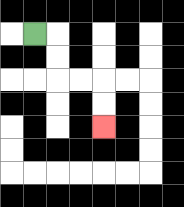{'start': '[1, 1]', 'end': '[4, 5]', 'path_directions': 'R,D,D,R,R,D,D', 'path_coordinates': '[[1, 1], [2, 1], [2, 2], [2, 3], [3, 3], [4, 3], [4, 4], [4, 5]]'}